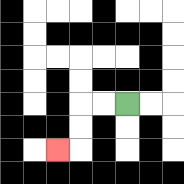{'start': '[5, 4]', 'end': '[2, 6]', 'path_directions': 'L,L,D,D,L', 'path_coordinates': '[[5, 4], [4, 4], [3, 4], [3, 5], [3, 6], [2, 6]]'}